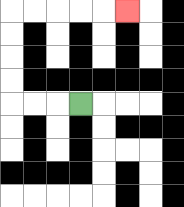{'start': '[3, 4]', 'end': '[5, 0]', 'path_directions': 'L,L,L,U,U,U,U,R,R,R,R,R', 'path_coordinates': '[[3, 4], [2, 4], [1, 4], [0, 4], [0, 3], [0, 2], [0, 1], [0, 0], [1, 0], [2, 0], [3, 0], [4, 0], [5, 0]]'}